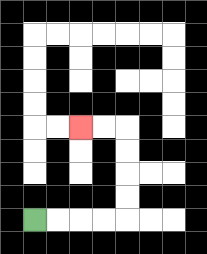{'start': '[1, 9]', 'end': '[3, 5]', 'path_directions': 'R,R,R,R,U,U,U,U,L,L', 'path_coordinates': '[[1, 9], [2, 9], [3, 9], [4, 9], [5, 9], [5, 8], [5, 7], [5, 6], [5, 5], [4, 5], [3, 5]]'}